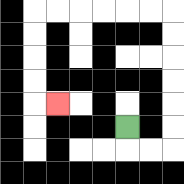{'start': '[5, 5]', 'end': '[2, 4]', 'path_directions': 'D,R,R,U,U,U,U,U,U,L,L,L,L,L,L,D,D,D,D,R', 'path_coordinates': '[[5, 5], [5, 6], [6, 6], [7, 6], [7, 5], [7, 4], [7, 3], [7, 2], [7, 1], [7, 0], [6, 0], [5, 0], [4, 0], [3, 0], [2, 0], [1, 0], [1, 1], [1, 2], [1, 3], [1, 4], [2, 4]]'}